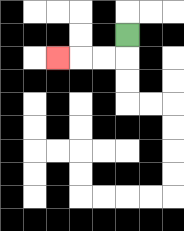{'start': '[5, 1]', 'end': '[2, 2]', 'path_directions': 'D,L,L,L', 'path_coordinates': '[[5, 1], [5, 2], [4, 2], [3, 2], [2, 2]]'}